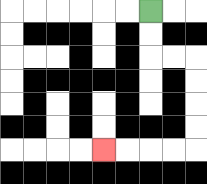{'start': '[6, 0]', 'end': '[4, 6]', 'path_directions': 'D,D,R,R,D,D,D,D,L,L,L,L', 'path_coordinates': '[[6, 0], [6, 1], [6, 2], [7, 2], [8, 2], [8, 3], [8, 4], [8, 5], [8, 6], [7, 6], [6, 6], [5, 6], [4, 6]]'}